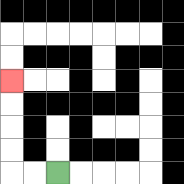{'start': '[2, 7]', 'end': '[0, 3]', 'path_directions': 'L,L,U,U,U,U', 'path_coordinates': '[[2, 7], [1, 7], [0, 7], [0, 6], [0, 5], [0, 4], [0, 3]]'}